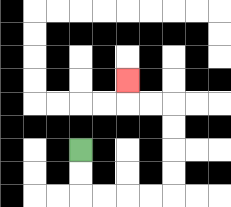{'start': '[3, 6]', 'end': '[5, 3]', 'path_directions': 'D,D,R,R,R,R,U,U,U,U,L,L,U', 'path_coordinates': '[[3, 6], [3, 7], [3, 8], [4, 8], [5, 8], [6, 8], [7, 8], [7, 7], [7, 6], [7, 5], [7, 4], [6, 4], [5, 4], [5, 3]]'}